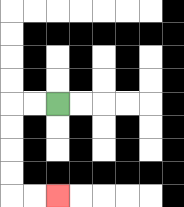{'start': '[2, 4]', 'end': '[2, 8]', 'path_directions': 'L,L,D,D,D,D,R,R', 'path_coordinates': '[[2, 4], [1, 4], [0, 4], [0, 5], [0, 6], [0, 7], [0, 8], [1, 8], [2, 8]]'}